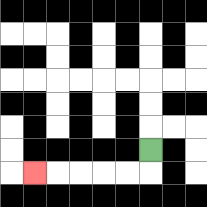{'start': '[6, 6]', 'end': '[1, 7]', 'path_directions': 'D,L,L,L,L,L', 'path_coordinates': '[[6, 6], [6, 7], [5, 7], [4, 7], [3, 7], [2, 7], [1, 7]]'}